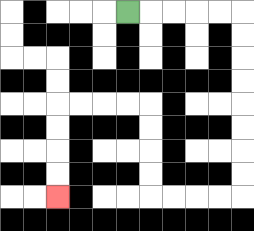{'start': '[5, 0]', 'end': '[2, 8]', 'path_directions': 'R,R,R,R,R,D,D,D,D,D,D,D,D,L,L,L,L,U,U,U,U,L,L,L,L,D,D,D,D', 'path_coordinates': '[[5, 0], [6, 0], [7, 0], [8, 0], [9, 0], [10, 0], [10, 1], [10, 2], [10, 3], [10, 4], [10, 5], [10, 6], [10, 7], [10, 8], [9, 8], [8, 8], [7, 8], [6, 8], [6, 7], [6, 6], [6, 5], [6, 4], [5, 4], [4, 4], [3, 4], [2, 4], [2, 5], [2, 6], [2, 7], [2, 8]]'}